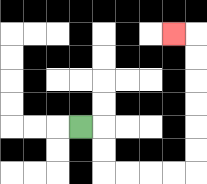{'start': '[3, 5]', 'end': '[7, 1]', 'path_directions': 'R,D,D,R,R,R,R,U,U,U,U,U,U,L', 'path_coordinates': '[[3, 5], [4, 5], [4, 6], [4, 7], [5, 7], [6, 7], [7, 7], [8, 7], [8, 6], [8, 5], [8, 4], [8, 3], [8, 2], [8, 1], [7, 1]]'}